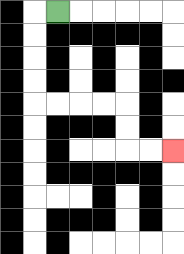{'start': '[2, 0]', 'end': '[7, 6]', 'path_directions': 'L,D,D,D,D,R,R,R,R,D,D,R,R', 'path_coordinates': '[[2, 0], [1, 0], [1, 1], [1, 2], [1, 3], [1, 4], [2, 4], [3, 4], [4, 4], [5, 4], [5, 5], [5, 6], [6, 6], [7, 6]]'}